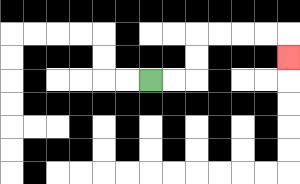{'start': '[6, 3]', 'end': '[12, 2]', 'path_directions': 'R,R,U,U,R,R,R,R,D', 'path_coordinates': '[[6, 3], [7, 3], [8, 3], [8, 2], [8, 1], [9, 1], [10, 1], [11, 1], [12, 1], [12, 2]]'}